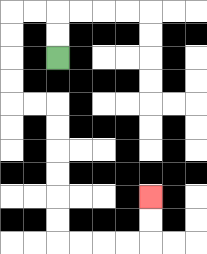{'start': '[2, 2]', 'end': '[6, 8]', 'path_directions': 'U,U,L,L,D,D,D,D,R,R,D,D,D,D,D,D,R,R,R,R,U,U', 'path_coordinates': '[[2, 2], [2, 1], [2, 0], [1, 0], [0, 0], [0, 1], [0, 2], [0, 3], [0, 4], [1, 4], [2, 4], [2, 5], [2, 6], [2, 7], [2, 8], [2, 9], [2, 10], [3, 10], [4, 10], [5, 10], [6, 10], [6, 9], [6, 8]]'}